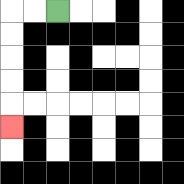{'start': '[2, 0]', 'end': '[0, 5]', 'path_directions': 'L,L,D,D,D,D,D', 'path_coordinates': '[[2, 0], [1, 0], [0, 0], [0, 1], [0, 2], [0, 3], [0, 4], [0, 5]]'}